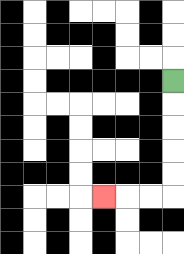{'start': '[7, 3]', 'end': '[4, 8]', 'path_directions': 'D,D,D,D,D,L,L,L', 'path_coordinates': '[[7, 3], [7, 4], [7, 5], [7, 6], [7, 7], [7, 8], [6, 8], [5, 8], [4, 8]]'}